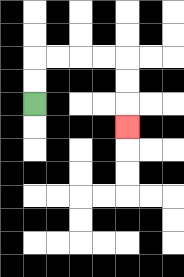{'start': '[1, 4]', 'end': '[5, 5]', 'path_directions': 'U,U,R,R,R,R,D,D,D', 'path_coordinates': '[[1, 4], [1, 3], [1, 2], [2, 2], [3, 2], [4, 2], [5, 2], [5, 3], [5, 4], [5, 5]]'}